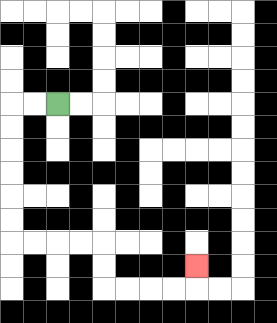{'start': '[2, 4]', 'end': '[8, 11]', 'path_directions': 'L,L,D,D,D,D,D,D,R,R,R,R,D,D,R,R,R,R,U', 'path_coordinates': '[[2, 4], [1, 4], [0, 4], [0, 5], [0, 6], [0, 7], [0, 8], [0, 9], [0, 10], [1, 10], [2, 10], [3, 10], [4, 10], [4, 11], [4, 12], [5, 12], [6, 12], [7, 12], [8, 12], [8, 11]]'}